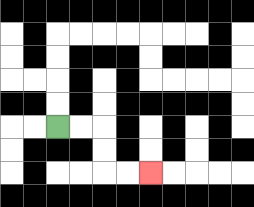{'start': '[2, 5]', 'end': '[6, 7]', 'path_directions': 'R,R,D,D,R,R', 'path_coordinates': '[[2, 5], [3, 5], [4, 5], [4, 6], [4, 7], [5, 7], [6, 7]]'}